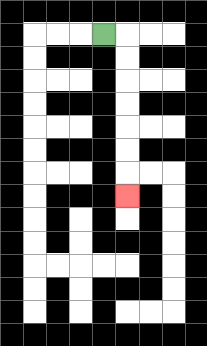{'start': '[4, 1]', 'end': '[5, 8]', 'path_directions': 'R,D,D,D,D,D,D,D', 'path_coordinates': '[[4, 1], [5, 1], [5, 2], [5, 3], [5, 4], [5, 5], [5, 6], [5, 7], [5, 8]]'}